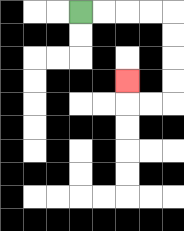{'start': '[3, 0]', 'end': '[5, 3]', 'path_directions': 'R,R,R,R,D,D,D,D,L,L,U', 'path_coordinates': '[[3, 0], [4, 0], [5, 0], [6, 0], [7, 0], [7, 1], [7, 2], [7, 3], [7, 4], [6, 4], [5, 4], [5, 3]]'}